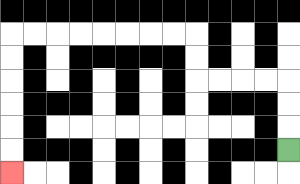{'start': '[12, 6]', 'end': '[0, 7]', 'path_directions': 'U,U,U,L,L,L,L,U,U,L,L,L,L,L,L,L,L,D,D,D,D,D,D', 'path_coordinates': '[[12, 6], [12, 5], [12, 4], [12, 3], [11, 3], [10, 3], [9, 3], [8, 3], [8, 2], [8, 1], [7, 1], [6, 1], [5, 1], [4, 1], [3, 1], [2, 1], [1, 1], [0, 1], [0, 2], [0, 3], [0, 4], [0, 5], [0, 6], [0, 7]]'}